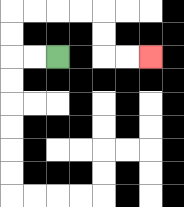{'start': '[2, 2]', 'end': '[6, 2]', 'path_directions': 'L,L,U,U,R,R,R,R,D,D,R,R', 'path_coordinates': '[[2, 2], [1, 2], [0, 2], [0, 1], [0, 0], [1, 0], [2, 0], [3, 0], [4, 0], [4, 1], [4, 2], [5, 2], [6, 2]]'}